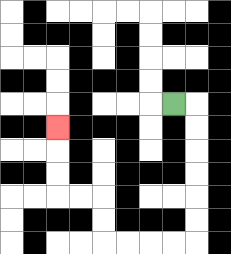{'start': '[7, 4]', 'end': '[2, 5]', 'path_directions': 'R,D,D,D,D,D,D,L,L,L,L,U,U,L,L,U,U,U', 'path_coordinates': '[[7, 4], [8, 4], [8, 5], [8, 6], [8, 7], [8, 8], [8, 9], [8, 10], [7, 10], [6, 10], [5, 10], [4, 10], [4, 9], [4, 8], [3, 8], [2, 8], [2, 7], [2, 6], [2, 5]]'}